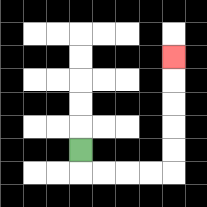{'start': '[3, 6]', 'end': '[7, 2]', 'path_directions': 'D,R,R,R,R,U,U,U,U,U', 'path_coordinates': '[[3, 6], [3, 7], [4, 7], [5, 7], [6, 7], [7, 7], [7, 6], [7, 5], [7, 4], [7, 3], [7, 2]]'}